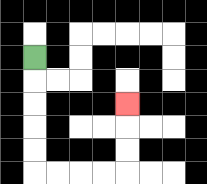{'start': '[1, 2]', 'end': '[5, 4]', 'path_directions': 'D,D,D,D,D,R,R,R,R,U,U,U', 'path_coordinates': '[[1, 2], [1, 3], [1, 4], [1, 5], [1, 6], [1, 7], [2, 7], [3, 7], [4, 7], [5, 7], [5, 6], [5, 5], [5, 4]]'}